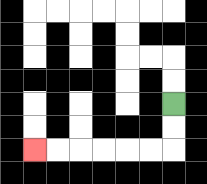{'start': '[7, 4]', 'end': '[1, 6]', 'path_directions': 'D,D,L,L,L,L,L,L', 'path_coordinates': '[[7, 4], [7, 5], [7, 6], [6, 6], [5, 6], [4, 6], [3, 6], [2, 6], [1, 6]]'}